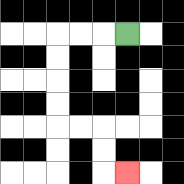{'start': '[5, 1]', 'end': '[5, 7]', 'path_directions': 'L,L,L,D,D,D,D,R,R,D,D,R', 'path_coordinates': '[[5, 1], [4, 1], [3, 1], [2, 1], [2, 2], [2, 3], [2, 4], [2, 5], [3, 5], [4, 5], [4, 6], [4, 7], [5, 7]]'}